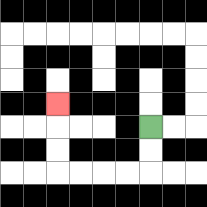{'start': '[6, 5]', 'end': '[2, 4]', 'path_directions': 'D,D,L,L,L,L,U,U,U', 'path_coordinates': '[[6, 5], [6, 6], [6, 7], [5, 7], [4, 7], [3, 7], [2, 7], [2, 6], [2, 5], [2, 4]]'}